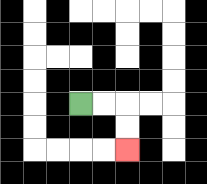{'start': '[3, 4]', 'end': '[5, 6]', 'path_directions': 'R,R,D,D', 'path_coordinates': '[[3, 4], [4, 4], [5, 4], [5, 5], [5, 6]]'}